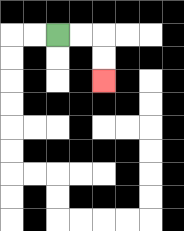{'start': '[2, 1]', 'end': '[4, 3]', 'path_directions': 'R,R,D,D', 'path_coordinates': '[[2, 1], [3, 1], [4, 1], [4, 2], [4, 3]]'}